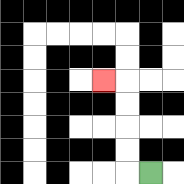{'start': '[6, 7]', 'end': '[4, 3]', 'path_directions': 'L,U,U,U,U,L', 'path_coordinates': '[[6, 7], [5, 7], [5, 6], [5, 5], [5, 4], [5, 3], [4, 3]]'}